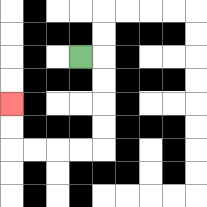{'start': '[3, 2]', 'end': '[0, 4]', 'path_directions': 'R,D,D,D,D,L,L,L,L,U,U', 'path_coordinates': '[[3, 2], [4, 2], [4, 3], [4, 4], [4, 5], [4, 6], [3, 6], [2, 6], [1, 6], [0, 6], [0, 5], [0, 4]]'}